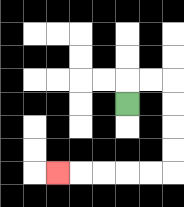{'start': '[5, 4]', 'end': '[2, 7]', 'path_directions': 'U,R,R,D,D,D,D,L,L,L,L,L', 'path_coordinates': '[[5, 4], [5, 3], [6, 3], [7, 3], [7, 4], [7, 5], [7, 6], [7, 7], [6, 7], [5, 7], [4, 7], [3, 7], [2, 7]]'}